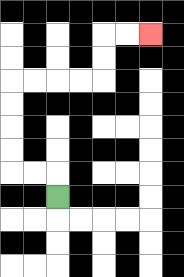{'start': '[2, 8]', 'end': '[6, 1]', 'path_directions': 'U,L,L,U,U,U,U,R,R,R,R,U,U,R,R', 'path_coordinates': '[[2, 8], [2, 7], [1, 7], [0, 7], [0, 6], [0, 5], [0, 4], [0, 3], [1, 3], [2, 3], [3, 3], [4, 3], [4, 2], [4, 1], [5, 1], [6, 1]]'}